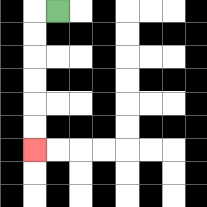{'start': '[2, 0]', 'end': '[1, 6]', 'path_directions': 'L,D,D,D,D,D,D', 'path_coordinates': '[[2, 0], [1, 0], [1, 1], [1, 2], [1, 3], [1, 4], [1, 5], [1, 6]]'}